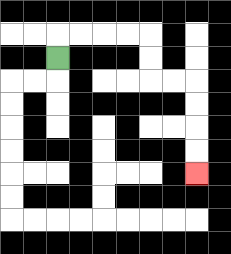{'start': '[2, 2]', 'end': '[8, 7]', 'path_directions': 'U,R,R,R,R,D,D,R,R,D,D,D,D', 'path_coordinates': '[[2, 2], [2, 1], [3, 1], [4, 1], [5, 1], [6, 1], [6, 2], [6, 3], [7, 3], [8, 3], [8, 4], [8, 5], [8, 6], [8, 7]]'}